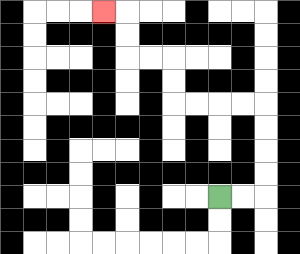{'start': '[9, 8]', 'end': '[4, 0]', 'path_directions': 'R,R,U,U,U,U,L,L,L,L,U,U,L,L,U,U,L', 'path_coordinates': '[[9, 8], [10, 8], [11, 8], [11, 7], [11, 6], [11, 5], [11, 4], [10, 4], [9, 4], [8, 4], [7, 4], [7, 3], [7, 2], [6, 2], [5, 2], [5, 1], [5, 0], [4, 0]]'}